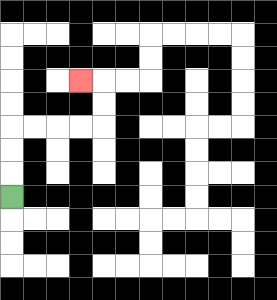{'start': '[0, 8]', 'end': '[3, 3]', 'path_directions': 'U,U,U,R,R,R,R,U,U,L', 'path_coordinates': '[[0, 8], [0, 7], [0, 6], [0, 5], [1, 5], [2, 5], [3, 5], [4, 5], [4, 4], [4, 3], [3, 3]]'}